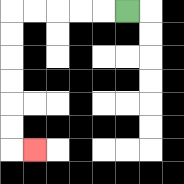{'start': '[5, 0]', 'end': '[1, 6]', 'path_directions': 'L,L,L,L,L,D,D,D,D,D,D,R', 'path_coordinates': '[[5, 0], [4, 0], [3, 0], [2, 0], [1, 0], [0, 0], [0, 1], [0, 2], [0, 3], [0, 4], [0, 5], [0, 6], [1, 6]]'}